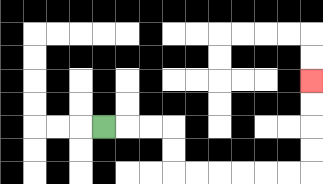{'start': '[4, 5]', 'end': '[13, 3]', 'path_directions': 'R,R,R,D,D,R,R,R,R,R,R,U,U,U,U', 'path_coordinates': '[[4, 5], [5, 5], [6, 5], [7, 5], [7, 6], [7, 7], [8, 7], [9, 7], [10, 7], [11, 7], [12, 7], [13, 7], [13, 6], [13, 5], [13, 4], [13, 3]]'}